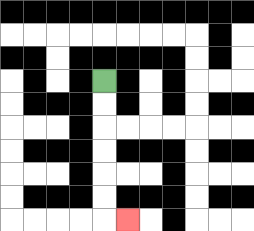{'start': '[4, 3]', 'end': '[5, 9]', 'path_directions': 'D,D,D,D,D,D,R', 'path_coordinates': '[[4, 3], [4, 4], [4, 5], [4, 6], [4, 7], [4, 8], [4, 9], [5, 9]]'}